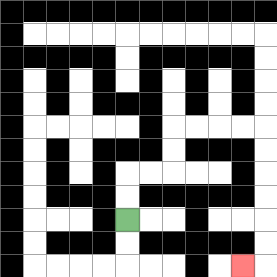{'start': '[5, 9]', 'end': '[10, 11]', 'path_directions': 'U,U,R,R,U,U,R,R,R,R,D,D,D,D,D,D,L', 'path_coordinates': '[[5, 9], [5, 8], [5, 7], [6, 7], [7, 7], [7, 6], [7, 5], [8, 5], [9, 5], [10, 5], [11, 5], [11, 6], [11, 7], [11, 8], [11, 9], [11, 10], [11, 11], [10, 11]]'}